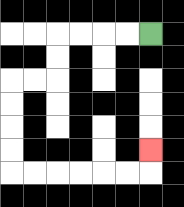{'start': '[6, 1]', 'end': '[6, 6]', 'path_directions': 'L,L,L,L,D,D,L,L,D,D,D,D,R,R,R,R,R,R,U', 'path_coordinates': '[[6, 1], [5, 1], [4, 1], [3, 1], [2, 1], [2, 2], [2, 3], [1, 3], [0, 3], [0, 4], [0, 5], [0, 6], [0, 7], [1, 7], [2, 7], [3, 7], [4, 7], [5, 7], [6, 7], [6, 6]]'}